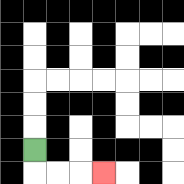{'start': '[1, 6]', 'end': '[4, 7]', 'path_directions': 'D,R,R,R', 'path_coordinates': '[[1, 6], [1, 7], [2, 7], [3, 7], [4, 7]]'}